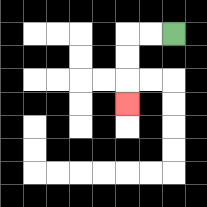{'start': '[7, 1]', 'end': '[5, 4]', 'path_directions': 'L,L,D,D,D', 'path_coordinates': '[[7, 1], [6, 1], [5, 1], [5, 2], [5, 3], [5, 4]]'}